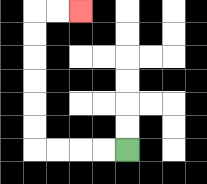{'start': '[5, 6]', 'end': '[3, 0]', 'path_directions': 'L,L,L,L,U,U,U,U,U,U,R,R', 'path_coordinates': '[[5, 6], [4, 6], [3, 6], [2, 6], [1, 6], [1, 5], [1, 4], [1, 3], [1, 2], [1, 1], [1, 0], [2, 0], [3, 0]]'}